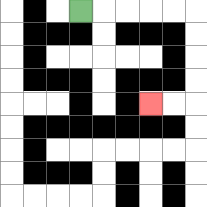{'start': '[3, 0]', 'end': '[6, 4]', 'path_directions': 'R,R,R,R,R,D,D,D,D,L,L', 'path_coordinates': '[[3, 0], [4, 0], [5, 0], [6, 0], [7, 0], [8, 0], [8, 1], [8, 2], [8, 3], [8, 4], [7, 4], [6, 4]]'}